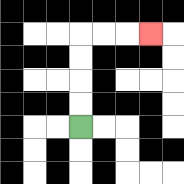{'start': '[3, 5]', 'end': '[6, 1]', 'path_directions': 'U,U,U,U,R,R,R', 'path_coordinates': '[[3, 5], [3, 4], [3, 3], [3, 2], [3, 1], [4, 1], [5, 1], [6, 1]]'}